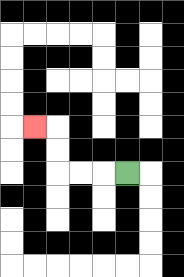{'start': '[5, 7]', 'end': '[1, 5]', 'path_directions': 'L,L,L,U,U,L', 'path_coordinates': '[[5, 7], [4, 7], [3, 7], [2, 7], [2, 6], [2, 5], [1, 5]]'}